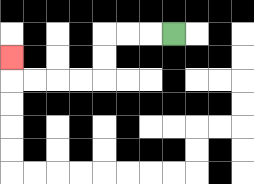{'start': '[7, 1]', 'end': '[0, 2]', 'path_directions': 'L,L,L,D,D,L,L,L,L,U', 'path_coordinates': '[[7, 1], [6, 1], [5, 1], [4, 1], [4, 2], [4, 3], [3, 3], [2, 3], [1, 3], [0, 3], [0, 2]]'}